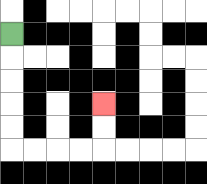{'start': '[0, 1]', 'end': '[4, 4]', 'path_directions': 'D,D,D,D,D,R,R,R,R,U,U', 'path_coordinates': '[[0, 1], [0, 2], [0, 3], [0, 4], [0, 5], [0, 6], [1, 6], [2, 6], [3, 6], [4, 6], [4, 5], [4, 4]]'}